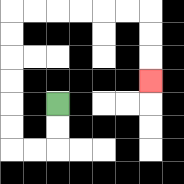{'start': '[2, 4]', 'end': '[6, 3]', 'path_directions': 'D,D,L,L,U,U,U,U,U,U,R,R,R,R,R,R,D,D,D', 'path_coordinates': '[[2, 4], [2, 5], [2, 6], [1, 6], [0, 6], [0, 5], [0, 4], [0, 3], [0, 2], [0, 1], [0, 0], [1, 0], [2, 0], [3, 0], [4, 0], [5, 0], [6, 0], [6, 1], [6, 2], [6, 3]]'}